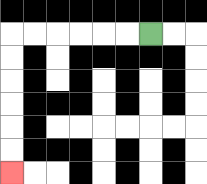{'start': '[6, 1]', 'end': '[0, 7]', 'path_directions': 'L,L,L,L,L,L,D,D,D,D,D,D', 'path_coordinates': '[[6, 1], [5, 1], [4, 1], [3, 1], [2, 1], [1, 1], [0, 1], [0, 2], [0, 3], [0, 4], [0, 5], [0, 6], [0, 7]]'}